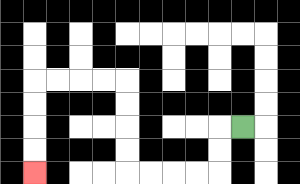{'start': '[10, 5]', 'end': '[1, 7]', 'path_directions': 'L,D,D,L,L,L,L,U,U,U,U,L,L,L,L,D,D,D,D', 'path_coordinates': '[[10, 5], [9, 5], [9, 6], [9, 7], [8, 7], [7, 7], [6, 7], [5, 7], [5, 6], [5, 5], [5, 4], [5, 3], [4, 3], [3, 3], [2, 3], [1, 3], [1, 4], [1, 5], [1, 6], [1, 7]]'}